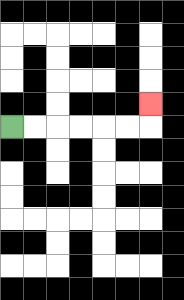{'start': '[0, 5]', 'end': '[6, 4]', 'path_directions': 'R,R,R,R,R,R,U', 'path_coordinates': '[[0, 5], [1, 5], [2, 5], [3, 5], [4, 5], [5, 5], [6, 5], [6, 4]]'}